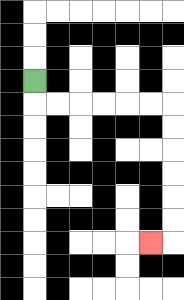{'start': '[1, 3]', 'end': '[6, 10]', 'path_directions': 'D,R,R,R,R,R,R,D,D,D,D,D,D,L', 'path_coordinates': '[[1, 3], [1, 4], [2, 4], [3, 4], [4, 4], [5, 4], [6, 4], [7, 4], [7, 5], [7, 6], [7, 7], [7, 8], [7, 9], [7, 10], [6, 10]]'}